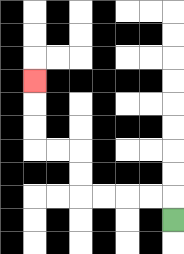{'start': '[7, 9]', 'end': '[1, 3]', 'path_directions': 'U,L,L,L,L,U,U,L,L,U,U,U', 'path_coordinates': '[[7, 9], [7, 8], [6, 8], [5, 8], [4, 8], [3, 8], [3, 7], [3, 6], [2, 6], [1, 6], [1, 5], [1, 4], [1, 3]]'}